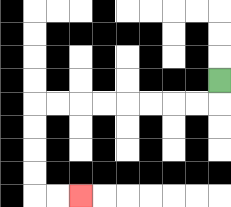{'start': '[9, 3]', 'end': '[3, 8]', 'path_directions': 'D,L,L,L,L,L,L,L,L,D,D,D,D,R,R', 'path_coordinates': '[[9, 3], [9, 4], [8, 4], [7, 4], [6, 4], [5, 4], [4, 4], [3, 4], [2, 4], [1, 4], [1, 5], [1, 6], [1, 7], [1, 8], [2, 8], [3, 8]]'}